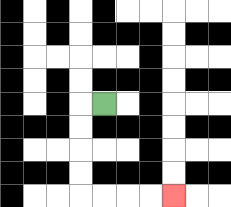{'start': '[4, 4]', 'end': '[7, 8]', 'path_directions': 'L,D,D,D,D,R,R,R,R', 'path_coordinates': '[[4, 4], [3, 4], [3, 5], [3, 6], [3, 7], [3, 8], [4, 8], [5, 8], [6, 8], [7, 8]]'}